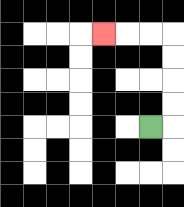{'start': '[6, 5]', 'end': '[4, 1]', 'path_directions': 'R,U,U,U,U,L,L,L', 'path_coordinates': '[[6, 5], [7, 5], [7, 4], [7, 3], [7, 2], [7, 1], [6, 1], [5, 1], [4, 1]]'}